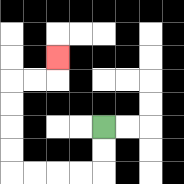{'start': '[4, 5]', 'end': '[2, 2]', 'path_directions': 'D,D,L,L,L,L,U,U,U,U,R,R,U', 'path_coordinates': '[[4, 5], [4, 6], [4, 7], [3, 7], [2, 7], [1, 7], [0, 7], [0, 6], [0, 5], [0, 4], [0, 3], [1, 3], [2, 3], [2, 2]]'}